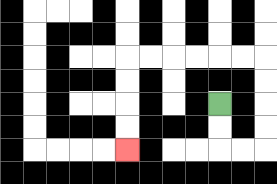{'start': '[9, 4]', 'end': '[5, 6]', 'path_directions': 'D,D,R,R,U,U,U,U,L,L,L,L,L,L,D,D,D,D', 'path_coordinates': '[[9, 4], [9, 5], [9, 6], [10, 6], [11, 6], [11, 5], [11, 4], [11, 3], [11, 2], [10, 2], [9, 2], [8, 2], [7, 2], [6, 2], [5, 2], [5, 3], [5, 4], [5, 5], [5, 6]]'}